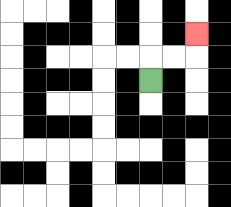{'start': '[6, 3]', 'end': '[8, 1]', 'path_directions': 'U,R,R,U', 'path_coordinates': '[[6, 3], [6, 2], [7, 2], [8, 2], [8, 1]]'}